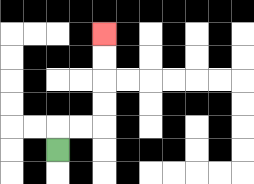{'start': '[2, 6]', 'end': '[4, 1]', 'path_directions': 'U,R,R,U,U,U,U', 'path_coordinates': '[[2, 6], [2, 5], [3, 5], [4, 5], [4, 4], [4, 3], [4, 2], [4, 1]]'}